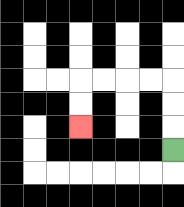{'start': '[7, 6]', 'end': '[3, 5]', 'path_directions': 'U,U,U,L,L,L,L,D,D', 'path_coordinates': '[[7, 6], [7, 5], [7, 4], [7, 3], [6, 3], [5, 3], [4, 3], [3, 3], [3, 4], [3, 5]]'}